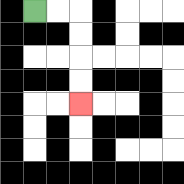{'start': '[1, 0]', 'end': '[3, 4]', 'path_directions': 'R,R,D,D,D,D', 'path_coordinates': '[[1, 0], [2, 0], [3, 0], [3, 1], [3, 2], [3, 3], [3, 4]]'}